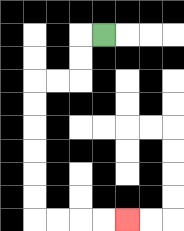{'start': '[4, 1]', 'end': '[5, 9]', 'path_directions': 'L,D,D,L,L,D,D,D,D,D,D,R,R,R,R', 'path_coordinates': '[[4, 1], [3, 1], [3, 2], [3, 3], [2, 3], [1, 3], [1, 4], [1, 5], [1, 6], [1, 7], [1, 8], [1, 9], [2, 9], [3, 9], [4, 9], [5, 9]]'}